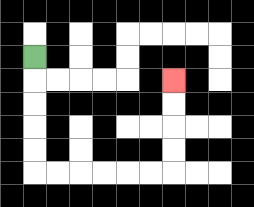{'start': '[1, 2]', 'end': '[7, 3]', 'path_directions': 'D,D,D,D,D,R,R,R,R,R,R,U,U,U,U', 'path_coordinates': '[[1, 2], [1, 3], [1, 4], [1, 5], [1, 6], [1, 7], [2, 7], [3, 7], [4, 7], [5, 7], [6, 7], [7, 7], [7, 6], [7, 5], [7, 4], [7, 3]]'}